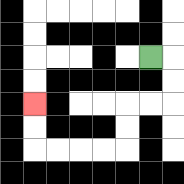{'start': '[6, 2]', 'end': '[1, 4]', 'path_directions': 'R,D,D,L,L,D,D,L,L,L,L,U,U', 'path_coordinates': '[[6, 2], [7, 2], [7, 3], [7, 4], [6, 4], [5, 4], [5, 5], [5, 6], [4, 6], [3, 6], [2, 6], [1, 6], [1, 5], [1, 4]]'}